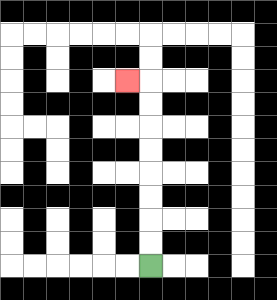{'start': '[6, 11]', 'end': '[5, 3]', 'path_directions': 'U,U,U,U,U,U,U,U,L', 'path_coordinates': '[[6, 11], [6, 10], [6, 9], [6, 8], [6, 7], [6, 6], [6, 5], [6, 4], [6, 3], [5, 3]]'}